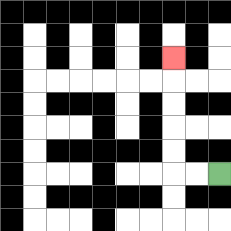{'start': '[9, 7]', 'end': '[7, 2]', 'path_directions': 'L,L,U,U,U,U,U', 'path_coordinates': '[[9, 7], [8, 7], [7, 7], [7, 6], [7, 5], [7, 4], [7, 3], [7, 2]]'}